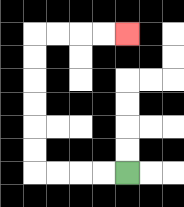{'start': '[5, 7]', 'end': '[5, 1]', 'path_directions': 'L,L,L,L,U,U,U,U,U,U,R,R,R,R', 'path_coordinates': '[[5, 7], [4, 7], [3, 7], [2, 7], [1, 7], [1, 6], [1, 5], [1, 4], [1, 3], [1, 2], [1, 1], [2, 1], [3, 1], [4, 1], [5, 1]]'}